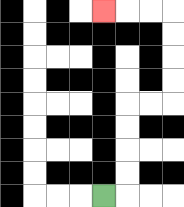{'start': '[4, 8]', 'end': '[4, 0]', 'path_directions': 'R,U,U,U,U,R,R,U,U,U,U,L,L,L', 'path_coordinates': '[[4, 8], [5, 8], [5, 7], [5, 6], [5, 5], [5, 4], [6, 4], [7, 4], [7, 3], [7, 2], [7, 1], [7, 0], [6, 0], [5, 0], [4, 0]]'}